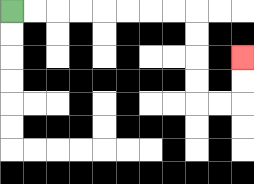{'start': '[0, 0]', 'end': '[10, 2]', 'path_directions': 'R,R,R,R,R,R,R,R,D,D,D,D,R,R,U,U', 'path_coordinates': '[[0, 0], [1, 0], [2, 0], [3, 0], [4, 0], [5, 0], [6, 0], [7, 0], [8, 0], [8, 1], [8, 2], [8, 3], [8, 4], [9, 4], [10, 4], [10, 3], [10, 2]]'}